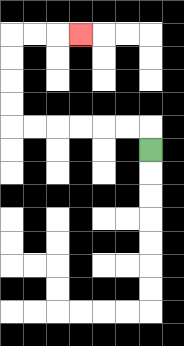{'start': '[6, 6]', 'end': '[3, 1]', 'path_directions': 'U,L,L,L,L,L,L,U,U,U,U,R,R,R', 'path_coordinates': '[[6, 6], [6, 5], [5, 5], [4, 5], [3, 5], [2, 5], [1, 5], [0, 5], [0, 4], [0, 3], [0, 2], [0, 1], [1, 1], [2, 1], [3, 1]]'}